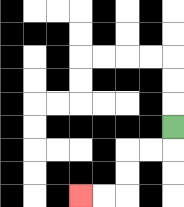{'start': '[7, 5]', 'end': '[3, 8]', 'path_directions': 'D,L,L,D,D,L,L', 'path_coordinates': '[[7, 5], [7, 6], [6, 6], [5, 6], [5, 7], [5, 8], [4, 8], [3, 8]]'}